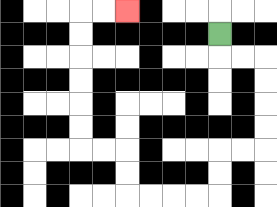{'start': '[9, 1]', 'end': '[5, 0]', 'path_directions': 'D,R,R,D,D,D,D,L,L,D,D,L,L,L,L,U,U,L,L,U,U,U,U,U,U,R,R', 'path_coordinates': '[[9, 1], [9, 2], [10, 2], [11, 2], [11, 3], [11, 4], [11, 5], [11, 6], [10, 6], [9, 6], [9, 7], [9, 8], [8, 8], [7, 8], [6, 8], [5, 8], [5, 7], [5, 6], [4, 6], [3, 6], [3, 5], [3, 4], [3, 3], [3, 2], [3, 1], [3, 0], [4, 0], [5, 0]]'}